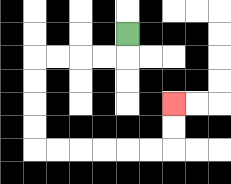{'start': '[5, 1]', 'end': '[7, 4]', 'path_directions': 'D,L,L,L,L,D,D,D,D,R,R,R,R,R,R,U,U', 'path_coordinates': '[[5, 1], [5, 2], [4, 2], [3, 2], [2, 2], [1, 2], [1, 3], [1, 4], [1, 5], [1, 6], [2, 6], [3, 6], [4, 6], [5, 6], [6, 6], [7, 6], [7, 5], [7, 4]]'}